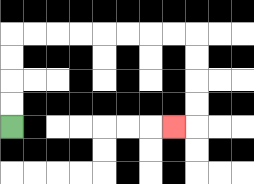{'start': '[0, 5]', 'end': '[7, 5]', 'path_directions': 'U,U,U,U,R,R,R,R,R,R,R,R,D,D,D,D,L', 'path_coordinates': '[[0, 5], [0, 4], [0, 3], [0, 2], [0, 1], [1, 1], [2, 1], [3, 1], [4, 1], [5, 1], [6, 1], [7, 1], [8, 1], [8, 2], [8, 3], [8, 4], [8, 5], [7, 5]]'}